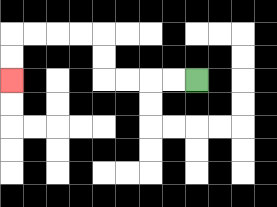{'start': '[8, 3]', 'end': '[0, 3]', 'path_directions': 'L,L,L,L,U,U,L,L,L,L,D,D', 'path_coordinates': '[[8, 3], [7, 3], [6, 3], [5, 3], [4, 3], [4, 2], [4, 1], [3, 1], [2, 1], [1, 1], [0, 1], [0, 2], [0, 3]]'}